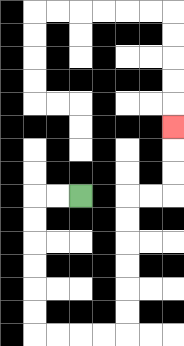{'start': '[3, 8]', 'end': '[7, 5]', 'path_directions': 'L,L,D,D,D,D,D,D,R,R,R,R,U,U,U,U,U,U,R,R,U,U,U', 'path_coordinates': '[[3, 8], [2, 8], [1, 8], [1, 9], [1, 10], [1, 11], [1, 12], [1, 13], [1, 14], [2, 14], [3, 14], [4, 14], [5, 14], [5, 13], [5, 12], [5, 11], [5, 10], [5, 9], [5, 8], [6, 8], [7, 8], [7, 7], [7, 6], [7, 5]]'}